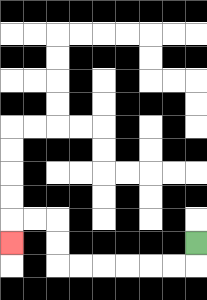{'start': '[8, 10]', 'end': '[0, 10]', 'path_directions': 'D,L,L,L,L,L,L,U,U,L,L,D', 'path_coordinates': '[[8, 10], [8, 11], [7, 11], [6, 11], [5, 11], [4, 11], [3, 11], [2, 11], [2, 10], [2, 9], [1, 9], [0, 9], [0, 10]]'}